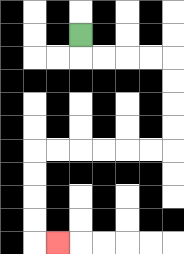{'start': '[3, 1]', 'end': '[2, 10]', 'path_directions': 'D,R,R,R,R,D,D,D,D,L,L,L,L,L,L,D,D,D,D,R', 'path_coordinates': '[[3, 1], [3, 2], [4, 2], [5, 2], [6, 2], [7, 2], [7, 3], [7, 4], [7, 5], [7, 6], [6, 6], [5, 6], [4, 6], [3, 6], [2, 6], [1, 6], [1, 7], [1, 8], [1, 9], [1, 10], [2, 10]]'}